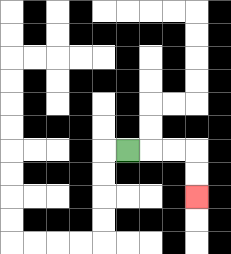{'start': '[5, 6]', 'end': '[8, 8]', 'path_directions': 'R,R,R,D,D', 'path_coordinates': '[[5, 6], [6, 6], [7, 6], [8, 6], [8, 7], [8, 8]]'}